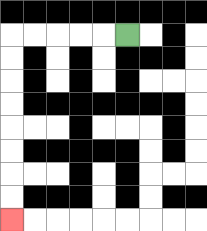{'start': '[5, 1]', 'end': '[0, 9]', 'path_directions': 'L,L,L,L,L,D,D,D,D,D,D,D,D', 'path_coordinates': '[[5, 1], [4, 1], [3, 1], [2, 1], [1, 1], [0, 1], [0, 2], [0, 3], [0, 4], [0, 5], [0, 6], [0, 7], [0, 8], [0, 9]]'}